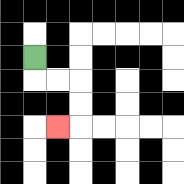{'start': '[1, 2]', 'end': '[2, 5]', 'path_directions': 'D,R,R,D,D,L', 'path_coordinates': '[[1, 2], [1, 3], [2, 3], [3, 3], [3, 4], [3, 5], [2, 5]]'}